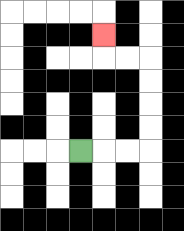{'start': '[3, 6]', 'end': '[4, 1]', 'path_directions': 'R,R,R,U,U,U,U,L,L,U', 'path_coordinates': '[[3, 6], [4, 6], [5, 6], [6, 6], [6, 5], [6, 4], [6, 3], [6, 2], [5, 2], [4, 2], [4, 1]]'}